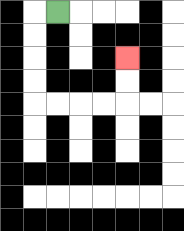{'start': '[2, 0]', 'end': '[5, 2]', 'path_directions': 'L,D,D,D,D,R,R,R,R,U,U', 'path_coordinates': '[[2, 0], [1, 0], [1, 1], [1, 2], [1, 3], [1, 4], [2, 4], [3, 4], [4, 4], [5, 4], [5, 3], [5, 2]]'}